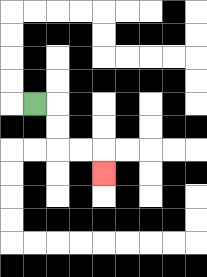{'start': '[1, 4]', 'end': '[4, 7]', 'path_directions': 'R,D,D,R,R,D', 'path_coordinates': '[[1, 4], [2, 4], [2, 5], [2, 6], [3, 6], [4, 6], [4, 7]]'}